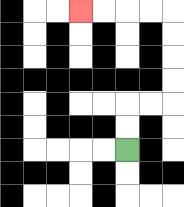{'start': '[5, 6]', 'end': '[3, 0]', 'path_directions': 'U,U,R,R,U,U,U,U,L,L,L,L', 'path_coordinates': '[[5, 6], [5, 5], [5, 4], [6, 4], [7, 4], [7, 3], [7, 2], [7, 1], [7, 0], [6, 0], [5, 0], [4, 0], [3, 0]]'}